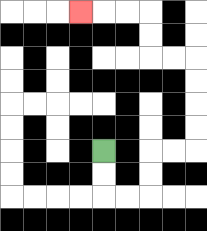{'start': '[4, 6]', 'end': '[3, 0]', 'path_directions': 'D,D,R,R,U,U,R,R,U,U,U,U,L,L,U,U,L,L,L', 'path_coordinates': '[[4, 6], [4, 7], [4, 8], [5, 8], [6, 8], [6, 7], [6, 6], [7, 6], [8, 6], [8, 5], [8, 4], [8, 3], [8, 2], [7, 2], [6, 2], [6, 1], [6, 0], [5, 0], [4, 0], [3, 0]]'}